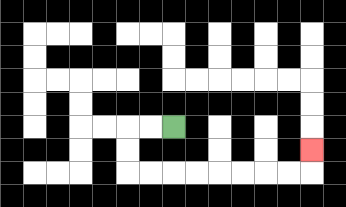{'start': '[7, 5]', 'end': '[13, 6]', 'path_directions': 'L,L,D,D,R,R,R,R,R,R,R,R,U', 'path_coordinates': '[[7, 5], [6, 5], [5, 5], [5, 6], [5, 7], [6, 7], [7, 7], [8, 7], [9, 7], [10, 7], [11, 7], [12, 7], [13, 7], [13, 6]]'}